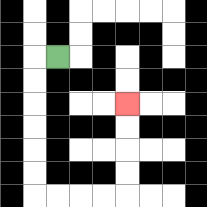{'start': '[2, 2]', 'end': '[5, 4]', 'path_directions': 'L,D,D,D,D,D,D,R,R,R,R,U,U,U,U', 'path_coordinates': '[[2, 2], [1, 2], [1, 3], [1, 4], [1, 5], [1, 6], [1, 7], [1, 8], [2, 8], [3, 8], [4, 8], [5, 8], [5, 7], [5, 6], [5, 5], [5, 4]]'}